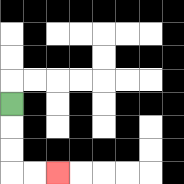{'start': '[0, 4]', 'end': '[2, 7]', 'path_directions': 'D,D,D,R,R', 'path_coordinates': '[[0, 4], [0, 5], [0, 6], [0, 7], [1, 7], [2, 7]]'}